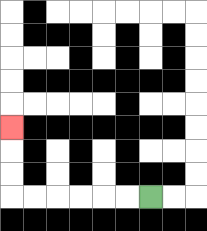{'start': '[6, 8]', 'end': '[0, 5]', 'path_directions': 'L,L,L,L,L,L,U,U,U', 'path_coordinates': '[[6, 8], [5, 8], [4, 8], [3, 8], [2, 8], [1, 8], [0, 8], [0, 7], [0, 6], [0, 5]]'}